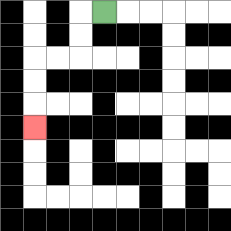{'start': '[4, 0]', 'end': '[1, 5]', 'path_directions': 'L,D,D,L,L,D,D,D', 'path_coordinates': '[[4, 0], [3, 0], [3, 1], [3, 2], [2, 2], [1, 2], [1, 3], [1, 4], [1, 5]]'}